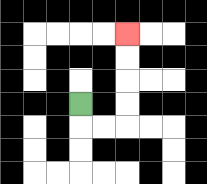{'start': '[3, 4]', 'end': '[5, 1]', 'path_directions': 'D,R,R,U,U,U,U', 'path_coordinates': '[[3, 4], [3, 5], [4, 5], [5, 5], [5, 4], [5, 3], [5, 2], [5, 1]]'}